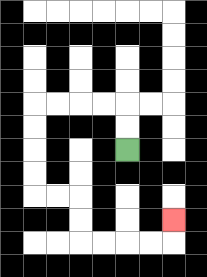{'start': '[5, 6]', 'end': '[7, 9]', 'path_directions': 'U,U,L,L,L,L,D,D,D,D,R,R,D,D,R,R,R,R,U', 'path_coordinates': '[[5, 6], [5, 5], [5, 4], [4, 4], [3, 4], [2, 4], [1, 4], [1, 5], [1, 6], [1, 7], [1, 8], [2, 8], [3, 8], [3, 9], [3, 10], [4, 10], [5, 10], [6, 10], [7, 10], [7, 9]]'}